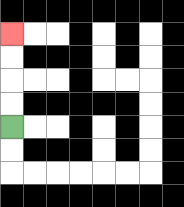{'start': '[0, 5]', 'end': '[0, 1]', 'path_directions': 'U,U,U,U', 'path_coordinates': '[[0, 5], [0, 4], [0, 3], [0, 2], [0, 1]]'}